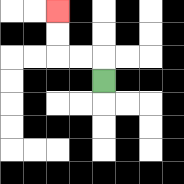{'start': '[4, 3]', 'end': '[2, 0]', 'path_directions': 'U,L,L,U,U', 'path_coordinates': '[[4, 3], [4, 2], [3, 2], [2, 2], [2, 1], [2, 0]]'}